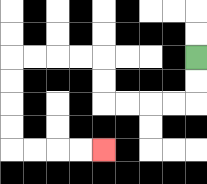{'start': '[8, 2]', 'end': '[4, 6]', 'path_directions': 'D,D,L,L,L,L,U,U,L,L,L,L,D,D,D,D,R,R,R,R', 'path_coordinates': '[[8, 2], [8, 3], [8, 4], [7, 4], [6, 4], [5, 4], [4, 4], [4, 3], [4, 2], [3, 2], [2, 2], [1, 2], [0, 2], [0, 3], [0, 4], [0, 5], [0, 6], [1, 6], [2, 6], [3, 6], [4, 6]]'}